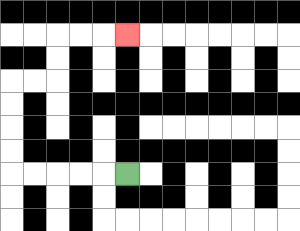{'start': '[5, 7]', 'end': '[5, 1]', 'path_directions': 'L,L,L,L,L,U,U,U,U,R,R,U,U,R,R,R', 'path_coordinates': '[[5, 7], [4, 7], [3, 7], [2, 7], [1, 7], [0, 7], [0, 6], [0, 5], [0, 4], [0, 3], [1, 3], [2, 3], [2, 2], [2, 1], [3, 1], [4, 1], [5, 1]]'}